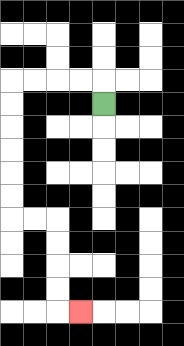{'start': '[4, 4]', 'end': '[3, 13]', 'path_directions': 'U,L,L,L,L,D,D,D,D,D,D,R,R,D,D,D,D,R', 'path_coordinates': '[[4, 4], [4, 3], [3, 3], [2, 3], [1, 3], [0, 3], [0, 4], [0, 5], [0, 6], [0, 7], [0, 8], [0, 9], [1, 9], [2, 9], [2, 10], [2, 11], [2, 12], [2, 13], [3, 13]]'}